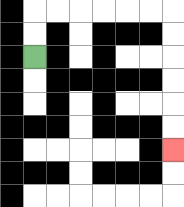{'start': '[1, 2]', 'end': '[7, 6]', 'path_directions': 'U,U,R,R,R,R,R,R,D,D,D,D,D,D', 'path_coordinates': '[[1, 2], [1, 1], [1, 0], [2, 0], [3, 0], [4, 0], [5, 0], [6, 0], [7, 0], [7, 1], [7, 2], [7, 3], [7, 4], [7, 5], [7, 6]]'}